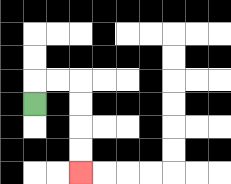{'start': '[1, 4]', 'end': '[3, 7]', 'path_directions': 'U,R,R,D,D,D,D', 'path_coordinates': '[[1, 4], [1, 3], [2, 3], [3, 3], [3, 4], [3, 5], [3, 6], [3, 7]]'}